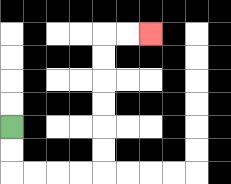{'start': '[0, 5]', 'end': '[6, 1]', 'path_directions': 'D,D,R,R,R,R,U,U,U,U,U,U,R,R', 'path_coordinates': '[[0, 5], [0, 6], [0, 7], [1, 7], [2, 7], [3, 7], [4, 7], [4, 6], [4, 5], [4, 4], [4, 3], [4, 2], [4, 1], [5, 1], [6, 1]]'}